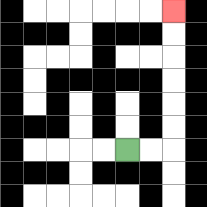{'start': '[5, 6]', 'end': '[7, 0]', 'path_directions': 'R,R,U,U,U,U,U,U', 'path_coordinates': '[[5, 6], [6, 6], [7, 6], [7, 5], [7, 4], [7, 3], [7, 2], [7, 1], [7, 0]]'}